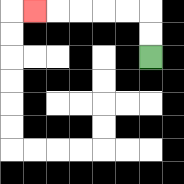{'start': '[6, 2]', 'end': '[1, 0]', 'path_directions': 'U,U,L,L,L,L,L', 'path_coordinates': '[[6, 2], [6, 1], [6, 0], [5, 0], [4, 0], [3, 0], [2, 0], [1, 0]]'}